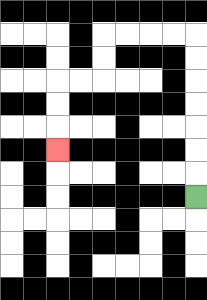{'start': '[8, 8]', 'end': '[2, 6]', 'path_directions': 'U,U,U,U,U,U,U,L,L,L,L,D,D,L,L,D,D,D', 'path_coordinates': '[[8, 8], [8, 7], [8, 6], [8, 5], [8, 4], [8, 3], [8, 2], [8, 1], [7, 1], [6, 1], [5, 1], [4, 1], [4, 2], [4, 3], [3, 3], [2, 3], [2, 4], [2, 5], [2, 6]]'}